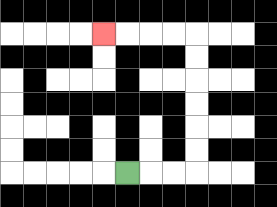{'start': '[5, 7]', 'end': '[4, 1]', 'path_directions': 'R,R,R,U,U,U,U,U,U,L,L,L,L', 'path_coordinates': '[[5, 7], [6, 7], [7, 7], [8, 7], [8, 6], [8, 5], [8, 4], [8, 3], [8, 2], [8, 1], [7, 1], [6, 1], [5, 1], [4, 1]]'}